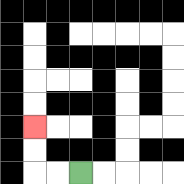{'start': '[3, 7]', 'end': '[1, 5]', 'path_directions': 'L,L,U,U', 'path_coordinates': '[[3, 7], [2, 7], [1, 7], [1, 6], [1, 5]]'}